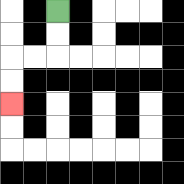{'start': '[2, 0]', 'end': '[0, 4]', 'path_directions': 'D,D,L,L,D,D', 'path_coordinates': '[[2, 0], [2, 1], [2, 2], [1, 2], [0, 2], [0, 3], [0, 4]]'}